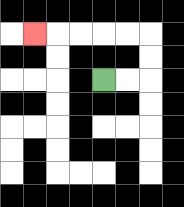{'start': '[4, 3]', 'end': '[1, 1]', 'path_directions': 'R,R,U,U,L,L,L,L,L', 'path_coordinates': '[[4, 3], [5, 3], [6, 3], [6, 2], [6, 1], [5, 1], [4, 1], [3, 1], [2, 1], [1, 1]]'}